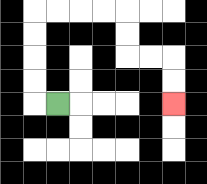{'start': '[2, 4]', 'end': '[7, 4]', 'path_directions': 'L,U,U,U,U,R,R,R,R,D,D,R,R,D,D', 'path_coordinates': '[[2, 4], [1, 4], [1, 3], [1, 2], [1, 1], [1, 0], [2, 0], [3, 0], [4, 0], [5, 0], [5, 1], [5, 2], [6, 2], [7, 2], [7, 3], [7, 4]]'}